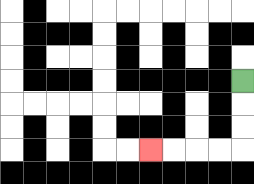{'start': '[10, 3]', 'end': '[6, 6]', 'path_directions': 'D,D,D,L,L,L,L', 'path_coordinates': '[[10, 3], [10, 4], [10, 5], [10, 6], [9, 6], [8, 6], [7, 6], [6, 6]]'}